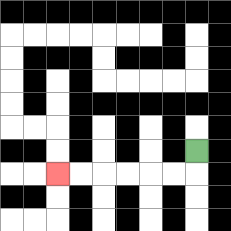{'start': '[8, 6]', 'end': '[2, 7]', 'path_directions': 'D,L,L,L,L,L,L', 'path_coordinates': '[[8, 6], [8, 7], [7, 7], [6, 7], [5, 7], [4, 7], [3, 7], [2, 7]]'}